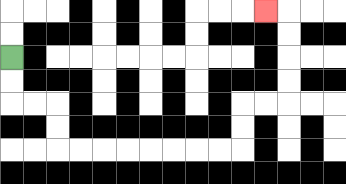{'start': '[0, 2]', 'end': '[11, 0]', 'path_directions': 'D,D,R,R,D,D,R,R,R,R,R,R,R,R,U,U,R,R,U,U,U,U,L', 'path_coordinates': '[[0, 2], [0, 3], [0, 4], [1, 4], [2, 4], [2, 5], [2, 6], [3, 6], [4, 6], [5, 6], [6, 6], [7, 6], [8, 6], [9, 6], [10, 6], [10, 5], [10, 4], [11, 4], [12, 4], [12, 3], [12, 2], [12, 1], [12, 0], [11, 0]]'}